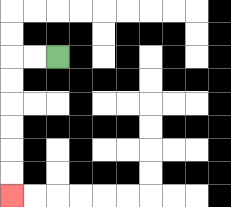{'start': '[2, 2]', 'end': '[0, 8]', 'path_directions': 'L,L,D,D,D,D,D,D', 'path_coordinates': '[[2, 2], [1, 2], [0, 2], [0, 3], [0, 4], [0, 5], [0, 6], [0, 7], [0, 8]]'}